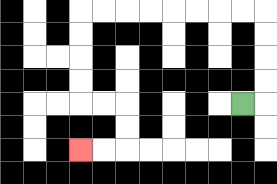{'start': '[10, 4]', 'end': '[3, 6]', 'path_directions': 'R,U,U,U,U,L,L,L,L,L,L,L,L,D,D,D,D,R,R,D,D,L,L', 'path_coordinates': '[[10, 4], [11, 4], [11, 3], [11, 2], [11, 1], [11, 0], [10, 0], [9, 0], [8, 0], [7, 0], [6, 0], [5, 0], [4, 0], [3, 0], [3, 1], [3, 2], [3, 3], [3, 4], [4, 4], [5, 4], [5, 5], [5, 6], [4, 6], [3, 6]]'}